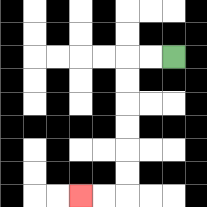{'start': '[7, 2]', 'end': '[3, 8]', 'path_directions': 'L,L,D,D,D,D,D,D,L,L', 'path_coordinates': '[[7, 2], [6, 2], [5, 2], [5, 3], [5, 4], [5, 5], [5, 6], [5, 7], [5, 8], [4, 8], [3, 8]]'}